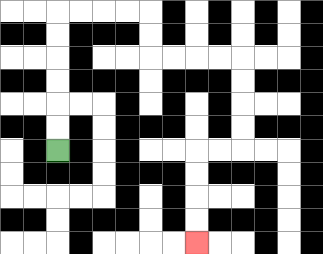{'start': '[2, 6]', 'end': '[8, 10]', 'path_directions': 'U,U,U,U,U,U,R,R,R,R,D,D,R,R,R,R,D,D,D,D,L,L,D,D,D,D', 'path_coordinates': '[[2, 6], [2, 5], [2, 4], [2, 3], [2, 2], [2, 1], [2, 0], [3, 0], [4, 0], [5, 0], [6, 0], [6, 1], [6, 2], [7, 2], [8, 2], [9, 2], [10, 2], [10, 3], [10, 4], [10, 5], [10, 6], [9, 6], [8, 6], [8, 7], [8, 8], [8, 9], [8, 10]]'}